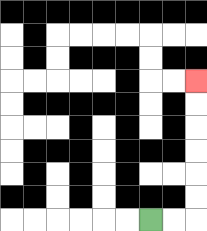{'start': '[6, 9]', 'end': '[8, 3]', 'path_directions': 'R,R,U,U,U,U,U,U', 'path_coordinates': '[[6, 9], [7, 9], [8, 9], [8, 8], [8, 7], [8, 6], [8, 5], [8, 4], [8, 3]]'}